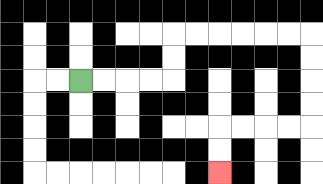{'start': '[3, 3]', 'end': '[9, 7]', 'path_directions': 'R,R,R,R,U,U,R,R,R,R,R,R,D,D,D,D,L,L,L,L,D,D', 'path_coordinates': '[[3, 3], [4, 3], [5, 3], [6, 3], [7, 3], [7, 2], [7, 1], [8, 1], [9, 1], [10, 1], [11, 1], [12, 1], [13, 1], [13, 2], [13, 3], [13, 4], [13, 5], [12, 5], [11, 5], [10, 5], [9, 5], [9, 6], [9, 7]]'}